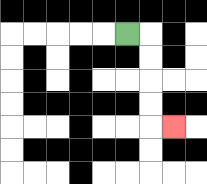{'start': '[5, 1]', 'end': '[7, 5]', 'path_directions': 'R,D,D,D,D,R', 'path_coordinates': '[[5, 1], [6, 1], [6, 2], [6, 3], [6, 4], [6, 5], [7, 5]]'}